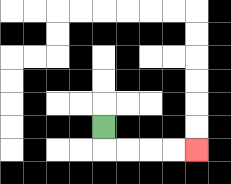{'start': '[4, 5]', 'end': '[8, 6]', 'path_directions': 'D,R,R,R,R', 'path_coordinates': '[[4, 5], [4, 6], [5, 6], [6, 6], [7, 6], [8, 6]]'}